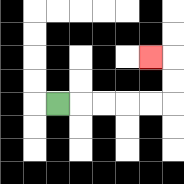{'start': '[2, 4]', 'end': '[6, 2]', 'path_directions': 'R,R,R,R,R,U,U,L', 'path_coordinates': '[[2, 4], [3, 4], [4, 4], [5, 4], [6, 4], [7, 4], [7, 3], [7, 2], [6, 2]]'}